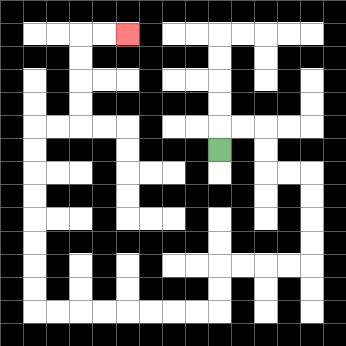{'start': '[9, 6]', 'end': '[5, 1]', 'path_directions': 'U,R,R,D,D,R,R,D,D,D,D,L,L,L,L,D,D,L,L,L,L,L,L,L,L,U,U,U,U,U,U,U,U,R,R,U,U,U,U,R,R', 'path_coordinates': '[[9, 6], [9, 5], [10, 5], [11, 5], [11, 6], [11, 7], [12, 7], [13, 7], [13, 8], [13, 9], [13, 10], [13, 11], [12, 11], [11, 11], [10, 11], [9, 11], [9, 12], [9, 13], [8, 13], [7, 13], [6, 13], [5, 13], [4, 13], [3, 13], [2, 13], [1, 13], [1, 12], [1, 11], [1, 10], [1, 9], [1, 8], [1, 7], [1, 6], [1, 5], [2, 5], [3, 5], [3, 4], [3, 3], [3, 2], [3, 1], [4, 1], [5, 1]]'}